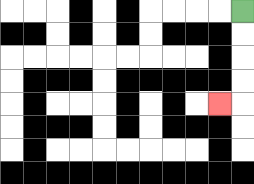{'start': '[10, 0]', 'end': '[9, 4]', 'path_directions': 'D,D,D,D,L', 'path_coordinates': '[[10, 0], [10, 1], [10, 2], [10, 3], [10, 4], [9, 4]]'}